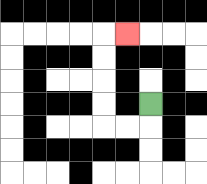{'start': '[6, 4]', 'end': '[5, 1]', 'path_directions': 'D,L,L,U,U,U,U,R', 'path_coordinates': '[[6, 4], [6, 5], [5, 5], [4, 5], [4, 4], [4, 3], [4, 2], [4, 1], [5, 1]]'}